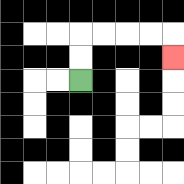{'start': '[3, 3]', 'end': '[7, 2]', 'path_directions': 'U,U,R,R,R,R,D', 'path_coordinates': '[[3, 3], [3, 2], [3, 1], [4, 1], [5, 1], [6, 1], [7, 1], [7, 2]]'}